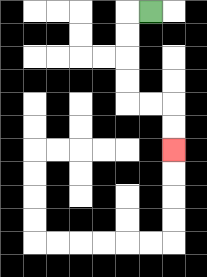{'start': '[6, 0]', 'end': '[7, 6]', 'path_directions': 'L,D,D,D,D,R,R,D,D', 'path_coordinates': '[[6, 0], [5, 0], [5, 1], [5, 2], [5, 3], [5, 4], [6, 4], [7, 4], [7, 5], [7, 6]]'}